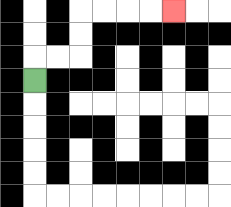{'start': '[1, 3]', 'end': '[7, 0]', 'path_directions': 'U,R,R,U,U,R,R,R,R', 'path_coordinates': '[[1, 3], [1, 2], [2, 2], [3, 2], [3, 1], [3, 0], [4, 0], [5, 0], [6, 0], [7, 0]]'}